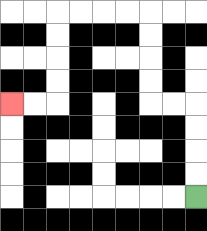{'start': '[8, 8]', 'end': '[0, 4]', 'path_directions': 'U,U,U,U,L,L,U,U,U,U,L,L,L,L,D,D,D,D,L,L', 'path_coordinates': '[[8, 8], [8, 7], [8, 6], [8, 5], [8, 4], [7, 4], [6, 4], [6, 3], [6, 2], [6, 1], [6, 0], [5, 0], [4, 0], [3, 0], [2, 0], [2, 1], [2, 2], [2, 3], [2, 4], [1, 4], [0, 4]]'}